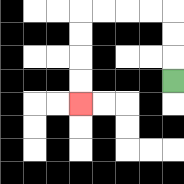{'start': '[7, 3]', 'end': '[3, 4]', 'path_directions': 'U,U,U,L,L,L,L,D,D,D,D', 'path_coordinates': '[[7, 3], [7, 2], [7, 1], [7, 0], [6, 0], [5, 0], [4, 0], [3, 0], [3, 1], [3, 2], [3, 3], [3, 4]]'}